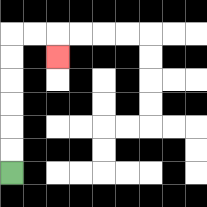{'start': '[0, 7]', 'end': '[2, 2]', 'path_directions': 'U,U,U,U,U,U,R,R,D', 'path_coordinates': '[[0, 7], [0, 6], [0, 5], [0, 4], [0, 3], [0, 2], [0, 1], [1, 1], [2, 1], [2, 2]]'}